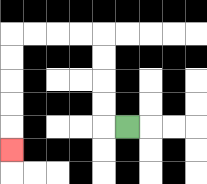{'start': '[5, 5]', 'end': '[0, 6]', 'path_directions': 'L,U,U,U,U,L,L,L,L,D,D,D,D,D', 'path_coordinates': '[[5, 5], [4, 5], [4, 4], [4, 3], [4, 2], [4, 1], [3, 1], [2, 1], [1, 1], [0, 1], [0, 2], [0, 3], [0, 4], [0, 5], [0, 6]]'}